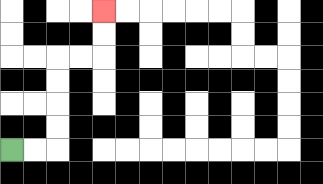{'start': '[0, 6]', 'end': '[4, 0]', 'path_directions': 'R,R,U,U,U,U,R,R,U,U', 'path_coordinates': '[[0, 6], [1, 6], [2, 6], [2, 5], [2, 4], [2, 3], [2, 2], [3, 2], [4, 2], [4, 1], [4, 0]]'}